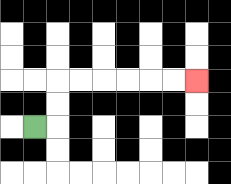{'start': '[1, 5]', 'end': '[8, 3]', 'path_directions': 'R,U,U,R,R,R,R,R,R', 'path_coordinates': '[[1, 5], [2, 5], [2, 4], [2, 3], [3, 3], [4, 3], [5, 3], [6, 3], [7, 3], [8, 3]]'}